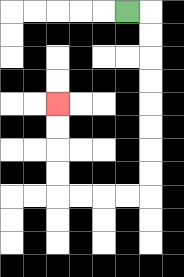{'start': '[5, 0]', 'end': '[2, 4]', 'path_directions': 'R,D,D,D,D,D,D,D,D,L,L,L,L,U,U,U,U', 'path_coordinates': '[[5, 0], [6, 0], [6, 1], [6, 2], [6, 3], [6, 4], [6, 5], [6, 6], [6, 7], [6, 8], [5, 8], [4, 8], [3, 8], [2, 8], [2, 7], [2, 6], [2, 5], [2, 4]]'}